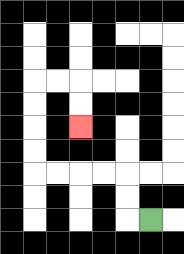{'start': '[6, 9]', 'end': '[3, 5]', 'path_directions': 'L,U,U,L,L,L,L,U,U,U,U,R,R,D,D', 'path_coordinates': '[[6, 9], [5, 9], [5, 8], [5, 7], [4, 7], [3, 7], [2, 7], [1, 7], [1, 6], [1, 5], [1, 4], [1, 3], [2, 3], [3, 3], [3, 4], [3, 5]]'}